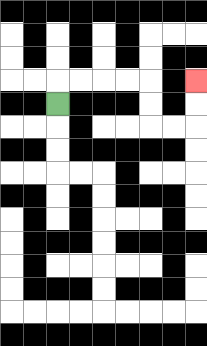{'start': '[2, 4]', 'end': '[8, 3]', 'path_directions': 'U,R,R,R,R,D,D,R,R,U,U', 'path_coordinates': '[[2, 4], [2, 3], [3, 3], [4, 3], [5, 3], [6, 3], [6, 4], [6, 5], [7, 5], [8, 5], [8, 4], [8, 3]]'}